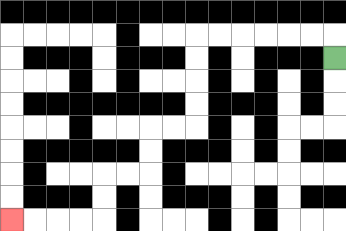{'start': '[14, 2]', 'end': '[0, 9]', 'path_directions': 'U,L,L,L,L,L,L,D,D,D,D,L,L,D,D,L,L,D,D,L,L,L,L', 'path_coordinates': '[[14, 2], [14, 1], [13, 1], [12, 1], [11, 1], [10, 1], [9, 1], [8, 1], [8, 2], [8, 3], [8, 4], [8, 5], [7, 5], [6, 5], [6, 6], [6, 7], [5, 7], [4, 7], [4, 8], [4, 9], [3, 9], [2, 9], [1, 9], [0, 9]]'}